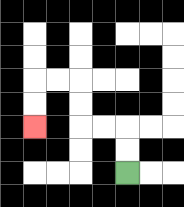{'start': '[5, 7]', 'end': '[1, 5]', 'path_directions': 'U,U,L,L,U,U,L,L,D,D', 'path_coordinates': '[[5, 7], [5, 6], [5, 5], [4, 5], [3, 5], [3, 4], [3, 3], [2, 3], [1, 3], [1, 4], [1, 5]]'}